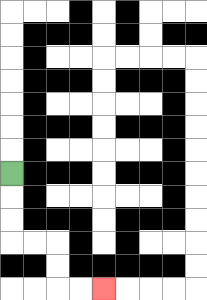{'start': '[0, 7]', 'end': '[4, 12]', 'path_directions': 'D,D,D,R,R,D,D,R,R', 'path_coordinates': '[[0, 7], [0, 8], [0, 9], [0, 10], [1, 10], [2, 10], [2, 11], [2, 12], [3, 12], [4, 12]]'}